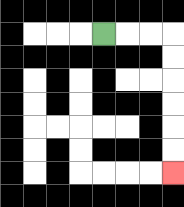{'start': '[4, 1]', 'end': '[7, 7]', 'path_directions': 'R,R,R,D,D,D,D,D,D', 'path_coordinates': '[[4, 1], [5, 1], [6, 1], [7, 1], [7, 2], [7, 3], [7, 4], [7, 5], [7, 6], [7, 7]]'}